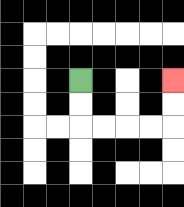{'start': '[3, 3]', 'end': '[7, 3]', 'path_directions': 'D,D,R,R,R,R,U,U', 'path_coordinates': '[[3, 3], [3, 4], [3, 5], [4, 5], [5, 5], [6, 5], [7, 5], [7, 4], [7, 3]]'}